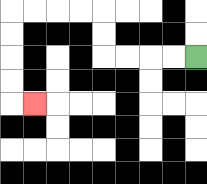{'start': '[8, 2]', 'end': '[1, 4]', 'path_directions': 'L,L,L,L,U,U,L,L,L,L,D,D,D,D,R', 'path_coordinates': '[[8, 2], [7, 2], [6, 2], [5, 2], [4, 2], [4, 1], [4, 0], [3, 0], [2, 0], [1, 0], [0, 0], [0, 1], [0, 2], [0, 3], [0, 4], [1, 4]]'}